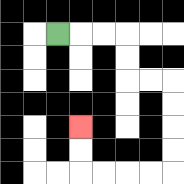{'start': '[2, 1]', 'end': '[3, 5]', 'path_directions': 'R,R,R,D,D,R,R,D,D,D,D,L,L,L,L,U,U', 'path_coordinates': '[[2, 1], [3, 1], [4, 1], [5, 1], [5, 2], [5, 3], [6, 3], [7, 3], [7, 4], [7, 5], [7, 6], [7, 7], [6, 7], [5, 7], [4, 7], [3, 7], [3, 6], [3, 5]]'}